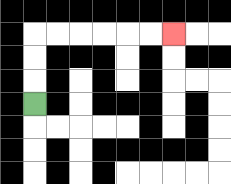{'start': '[1, 4]', 'end': '[7, 1]', 'path_directions': 'U,U,U,R,R,R,R,R,R', 'path_coordinates': '[[1, 4], [1, 3], [1, 2], [1, 1], [2, 1], [3, 1], [4, 1], [5, 1], [6, 1], [7, 1]]'}